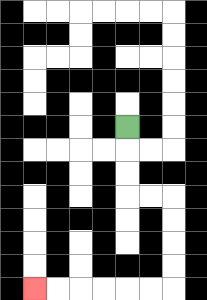{'start': '[5, 5]', 'end': '[1, 12]', 'path_directions': 'D,D,D,R,R,D,D,D,D,L,L,L,L,L,L', 'path_coordinates': '[[5, 5], [5, 6], [5, 7], [5, 8], [6, 8], [7, 8], [7, 9], [7, 10], [7, 11], [7, 12], [6, 12], [5, 12], [4, 12], [3, 12], [2, 12], [1, 12]]'}